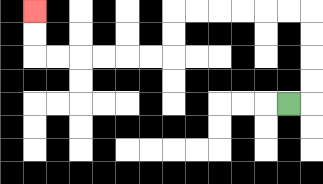{'start': '[12, 4]', 'end': '[1, 0]', 'path_directions': 'R,U,U,U,U,L,L,L,L,L,L,D,D,L,L,L,L,L,L,U,U', 'path_coordinates': '[[12, 4], [13, 4], [13, 3], [13, 2], [13, 1], [13, 0], [12, 0], [11, 0], [10, 0], [9, 0], [8, 0], [7, 0], [7, 1], [7, 2], [6, 2], [5, 2], [4, 2], [3, 2], [2, 2], [1, 2], [1, 1], [1, 0]]'}